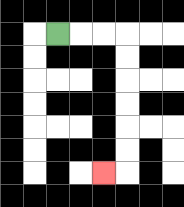{'start': '[2, 1]', 'end': '[4, 7]', 'path_directions': 'R,R,R,D,D,D,D,D,D,L', 'path_coordinates': '[[2, 1], [3, 1], [4, 1], [5, 1], [5, 2], [5, 3], [5, 4], [5, 5], [5, 6], [5, 7], [4, 7]]'}